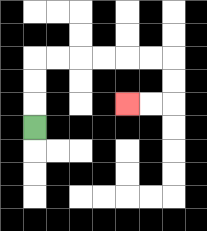{'start': '[1, 5]', 'end': '[5, 4]', 'path_directions': 'U,U,U,R,R,R,R,R,R,D,D,L,L', 'path_coordinates': '[[1, 5], [1, 4], [1, 3], [1, 2], [2, 2], [3, 2], [4, 2], [5, 2], [6, 2], [7, 2], [7, 3], [7, 4], [6, 4], [5, 4]]'}